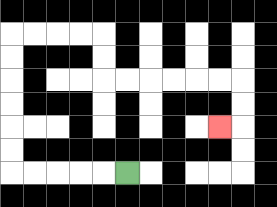{'start': '[5, 7]', 'end': '[9, 5]', 'path_directions': 'L,L,L,L,L,U,U,U,U,U,U,R,R,R,R,D,D,R,R,R,R,R,R,D,D,L', 'path_coordinates': '[[5, 7], [4, 7], [3, 7], [2, 7], [1, 7], [0, 7], [0, 6], [0, 5], [0, 4], [0, 3], [0, 2], [0, 1], [1, 1], [2, 1], [3, 1], [4, 1], [4, 2], [4, 3], [5, 3], [6, 3], [7, 3], [8, 3], [9, 3], [10, 3], [10, 4], [10, 5], [9, 5]]'}